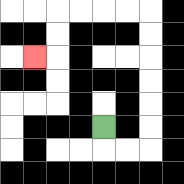{'start': '[4, 5]', 'end': '[1, 2]', 'path_directions': 'D,R,R,U,U,U,U,U,U,L,L,L,L,D,D,L', 'path_coordinates': '[[4, 5], [4, 6], [5, 6], [6, 6], [6, 5], [6, 4], [6, 3], [6, 2], [6, 1], [6, 0], [5, 0], [4, 0], [3, 0], [2, 0], [2, 1], [2, 2], [1, 2]]'}